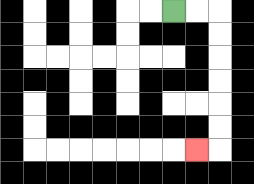{'start': '[7, 0]', 'end': '[8, 6]', 'path_directions': 'R,R,D,D,D,D,D,D,L', 'path_coordinates': '[[7, 0], [8, 0], [9, 0], [9, 1], [9, 2], [9, 3], [9, 4], [9, 5], [9, 6], [8, 6]]'}